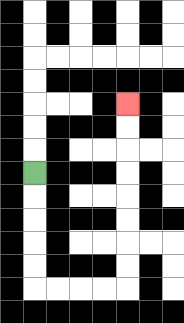{'start': '[1, 7]', 'end': '[5, 4]', 'path_directions': 'D,D,D,D,D,R,R,R,R,U,U,U,U,U,U,U,U', 'path_coordinates': '[[1, 7], [1, 8], [1, 9], [1, 10], [1, 11], [1, 12], [2, 12], [3, 12], [4, 12], [5, 12], [5, 11], [5, 10], [5, 9], [5, 8], [5, 7], [5, 6], [5, 5], [5, 4]]'}